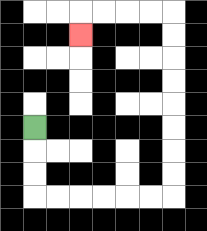{'start': '[1, 5]', 'end': '[3, 1]', 'path_directions': 'D,D,D,R,R,R,R,R,R,U,U,U,U,U,U,U,U,L,L,L,L,D', 'path_coordinates': '[[1, 5], [1, 6], [1, 7], [1, 8], [2, 8], [3, 8], [4, 8], [5, 8], [6, 8], [7, 8], [7, 7], [7, 6], [7, 5], [7, 4], [7, 3], [7, 2], [7, 1], [7, 0], [6, 0], [5, 0], [4, 0], [3, 0], [3, 1]]'}